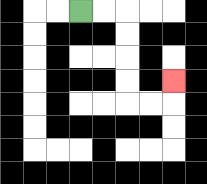{'start': '[3, 0]', 'end': '[7, 3]', 'path_directions': 'R,R,D,D,D,D,R,R,U', 'path_coordinates': '[[3, 0], [4, 0], [5, 0], [5, 1], [5, 2], [5, 3], [5, 4], [6, 4], [7, 4], [7, 3]]'}